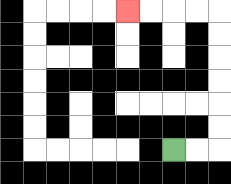{'start': '[7, 6]', 'end': '[5, 0]', 'path_directions': 'R,R,U,U,U,U,U,U,L,L,L,L', 'path_coordinates': '[[7, 6], [8, 6], [9, 6], [9, 5], [9, 4], [9, 3], [9, 2], [9, 1], [9, 0], [8, 0], [7, 0], [6, 0], [5, 0]]'}